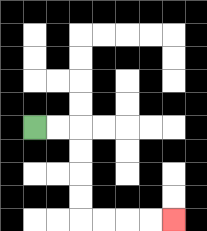{'start': '[1, 5]', 'end': '[7, 9]', 'path_directions': 'R,R,D,D,D,D,R,R,R,R', 'path_coordinates': '[[1, 5], [2, 5], [3, 5], [3, 6], [3, 7], [3, 8], [3, 9], [4, 9], [5, 9], [6, 9], [7, 9]]'}